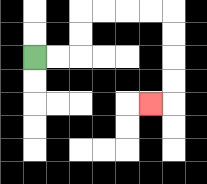{'start': '[1, 2]', 'end': '[6, 4]', 'path_directions': 'R,R,U,U,R,R,R,R,D,D,D,D,L', 'path_coordinates': '[[1, 2], [2, 2], [3, 2], [3, 1], [3, 0], [4, 0], [5, 0], [6, 0], [7, 0], [7, 1], [7, 2], [7, 3], [7, 4], [6, 4]]'}